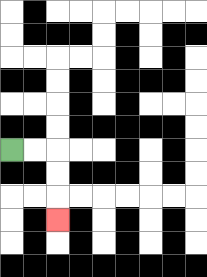{'start': '[0, 6]', 'end': '[2, 9]', 'path_directions': 'R,R,D,D,D', 'path_coordinates': '[[0, 6], [1, 6], [2, 6], [2, 7], [2, 8], [2, 9]]'}